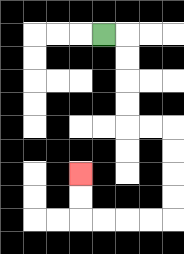{'start': '[4, 1]', 'end': '[3, 7]', 'path_directions': 'R,D,D,D,D,R,R,D,D,D,D,L,L,L,L,U,U', 'path_coordinates': '[[4, 1], [5, 1], [5, 2], [5, 3], [5, 4], [5, 5], [6, 5], [7, 5], [7, 6], [7, 7], [7, 8], [7, 9], [6, 9], [5, 9], [4, 9], [3, 9], [3, 8], [3, 7]]'}